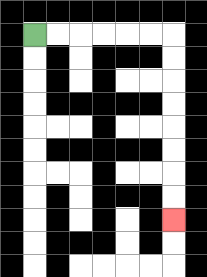{'start': '[1, 1]', 'end': '[7, 9]', 'path_directions': 'R,R,R,R,R,R,D,D,D,D,D,D,D,D', 'path_coordinates': '[[1, 1], [2, 1], [3, 1], [4, 1], [5, 1], [6, 1], [7, 1], [7, 2], [7, 3], [7, 4], [7, 5], [7, 6], [7, 7], [7, 8], [7, 9]]'}